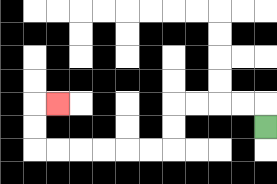{'start': '[11, 5]', 'end': '[2, 4]', 'path_directions': 'U,L,L,L,L,D,D,L,L,L,L,L,L,U,U,R', 'path_coordinates': '[[11, 5], [11, 4], [10, 4], [9, 4], [8, 4], [7, 4], [7, 5], [7, 6], [6, 6], [5, 6], [4, 6], [3, 6], [2, 6], [1, 6], [1, 5], [1, 4], [2, 4]]'}